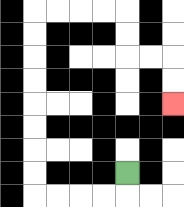{'start': '[5, 7]', 'end': '[7, 4]', 'path_directions': 'D,L,L,L,L,U,U,U,U,U,U,U,U,R,R,R,R,D,D,R,R,D,D', 'path_coordinates': '[[5, 7], [5, 8], [4, 8], [3, 8], [2, 8], [1, 8], [1, 7], [1, 6], [1, 5], [1, 4], [1, 3], [1, 2], [1, 1], [1, 0], [2, 0], [3, 0], [4, 0], [5, 0], [5, 1], [5, 2], [6, 2], [7, 2], [7, 3], [7, 4]]'}